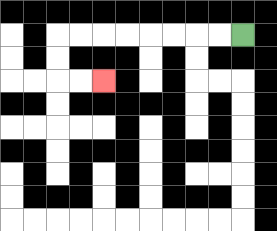{'start': '[10, 1]', 'end': '[4, 3]', 'path_directions': 'L,L,L,L,L,L,L,L,D,D,R,R', 'path_coordinates': '[[10, 1], [9, 1], [8, 1], [7, 1], [6, 1], [5, 1], [4, 1], [3, 1], [2, 1], [2, 2], [2, 3], [3, 3], [4, 3]]'}